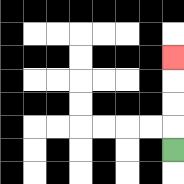{'start': '[7, 6]', 'end': '[7, 2]', 'path_directions': 'U,U,U,U', 'path_coordinates': '[[7, 6], [7, 5], [7, 4], [7, 3], [7, 2]]'}